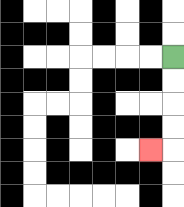{'start': '[7, 2]', 'end': '[6, 6]', 'path_directions': 'D,D,D,D,L', 'path_coordinates': '[[7, 2], [7, 3], [7, 4], [7, 5], [7, 6], [6, 6]]'}